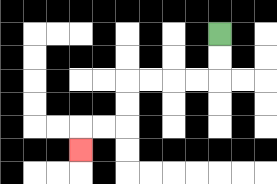{'start': '[9, 1]', 'end': '[3, 6]', 'path_directions': 'D,D,L,L,L,L,D,D,L,L,D', 'path_coordinates': '[[9, 1], [9, 2], [9, 3], [8, 3], [7, 3], [6, 3], [5, 3], [5, 4], [5, 5], [4, 5], [3, 5], [3, 6]]'}